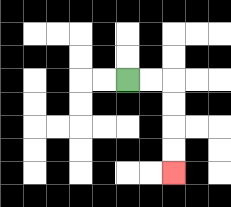{'start': '[5, 3]', 'end': '[7, 7]', 'path_directions': 'R,R,D,D,D,D', 'path_coordinates': '[[5, 3], [6, 3], [7, 3], [7, 4], [7, 5], [7, 6], [7, 7]]'}